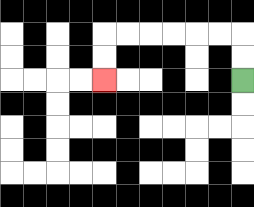{'start': '[10, 3]', 'end': '[4, 3]', 'path_directions': 'U,U,L,L,L,L,L,L,D,D', 'path_coordinates': '[[10, 3], [10, 2], [10, 1], [9, 1], [8, 1], [7, 1], [6, 1], [5, 1], [4, 1], [4, 2], [4, 3]]'}